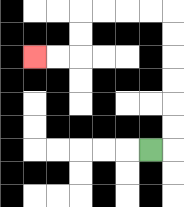{'start': '[6, 6]', 'end': '[1, 2]', 'path_directions': 'R,U,U,U,U,U,U,L,L,L,L,D,D,L,L', 'path_coordinates': '[[6, 6], [7, 6], [7, 5], [7, 4], [7, 3], [7, 2], [7, 1], [7, 0], [6, 0], [5, 0], [4, 0], [3, 0], [3, 1], [3, 2], [2, 2], [1, 2]]'}